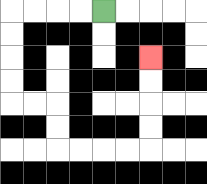{'start': '[4, 0]', 'end': '[6, 2]', 'path_directions': 'L,L,L,L,D,D,D,D,R,R,D,D,R,R,R,R,U,U,U,U', 'path_coordinates': '[[4, 0], [3, 0], [2, 0], [1, 0], [0, 0], [0, 1], [0, 2], [0, 3], [0, 4], [1, 4], [2, 4], [2, 5], [2, 6], [3, 6], [4, 6], [5, 6], [6, 6], [6, 5], [6, 4], [6, 3], [6, 2]]'}